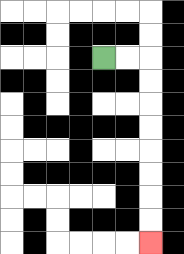{'start': '[4, 2]', 'end': '[6, 10]', 'path_directions': 'R,R,D,D,D,D,D,D,D,D', 'path_coordinates': '[[4, 2], [5, 2], [6, 2], [6, 3], [6, 4], [6, 5], [6, 6], [6, 7], [6, 8], [6, 9], [6, 10]]'}